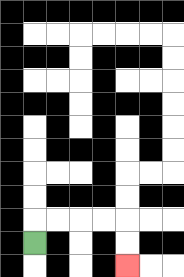{'start': '[1, 10]', 'end': '[5, 11]', 'path_directions': 'U,R,R,R,R,D,D', 'path_coordinates': '[[1, 10], [1, 9], [2, 9], [3, 9], [4, 9], [5, 9], [5, 10], [5, 11]]'}